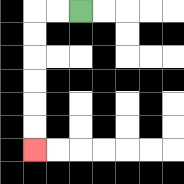{'start': '[3, 0]', 'end': '[1, 6]', 'path_directions': 'L,L,D,D,D,D,D,D', 'path_coordinates': '[[3, 0], [2, 0], [1, 0], [1, 1], [1, 2], [1, 3], [1, 4], [1, 5], [1, 6]]'}